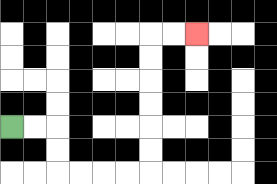{'start': '[0, 5]', 'end': '[8, 1]', 'path_directions': 'R,R,D,D,R,R,R,R,U,U,U,U,U,U,R,R', 'path_coordinates': '[[0, 5], [1, 5], [2, 5], [2, 6], [2, 7], [3, 7], [4, 7], [5, 7], [6, 7], [6, 6], [6, 5], [6, 4], [6, 3], [6, 2], [6, 1], [7, 1], [8, 1]]'}